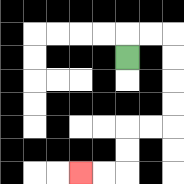{'start': '[5, 2]', 'end': '[3, 7]', 'path_directions': 'U,R,R,D,D,D,D,L,L,D,D,L,L', 'path_coordinates': '[[5, 2], [5, 1], [6, 1], [7, 1], [7, 2], [7, 3], [7, 4], [7, 5], [6, 5], [5, 5], [5, 6], [5, 7], [4, 7], [3, 7]]'}